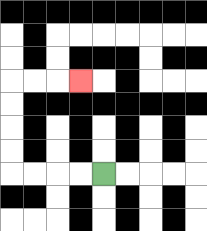{'start': '[4, 7]', 'end': '[3, 3]', 'path_directions': 'L,L,L,L,U,U,U,U,R,R,R', 'path_coordinates': '[[4, 7], [3, 7], [2, 7], [1, 7], [0, 7], [0, 6], [0, 5], [0, 4], [0, 3], [1, 3], [2, 3], [3, 3]]'}